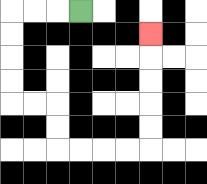{'start': '[3, 0]', 'end': '[6, 1]', 'path_directions': 'L,L,L,D,D,D,D,R,R,D,D,R,R,R,R,U,U,U,U,U', 'path_coordinates': '[[3, 0], [2, 0], [1, 0], [0, 0], [0, 1], [0, 2], [0, 3], [0, 4], [1, 4], [2, 4], [2, 5], [2, 6], [3, 6], [4, 6], [5, 6], [6, 6], [6, 5], [6, 4], [6, 3], [6, 2], [6, 1]]'}